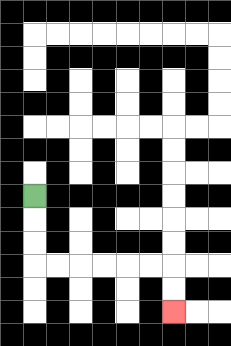{'start': '[1, 8]', 'end': '[7, 13]', 'path_directions': 'D,D,D,R,R,R,R,R,R,D,D', 'path_coordinates': '[[1, 8], [1, 9], [1, 10], [1, 11], [2, 11], [3, 11], [4, 11], [5, 11], [6, 11], [7, 11], [7, 12], [7, 13]]'}